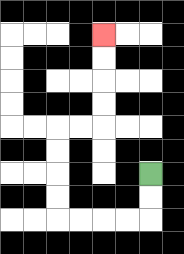{'start': '[6, 7]', 'end': '[4, 1]', 'path_directions': 'D,D,L,L,L,L,U,U,U,U,R,R,U,U,U,U', 'path_coordinates': '[[6, 7], [6, 8], [6, 9], [5, 9], [4, 9], [3, 9], [2, 9], [2, 8], [2, 7], [2, 6], [2, 5], [3, 5], [4, 5], [4, 4], [4, 3], [4, 2], [4, 1]]'}